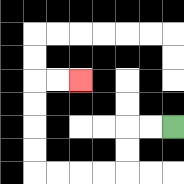{'start': '[7, 5]', 'end': '[3, 3]', 'path_directions': 'L,L,D,D,L,L,L,L,U,U,U,U,R,R', 'path_coordinates': '[[7, 5], [6, 5], [5, 5], [5, 6], [5, 7], [4, 7], [3, 7], [2, 7], [1, 7], [1, 6], [1, 5], [1, 4], [1, 3], [2, 3], [3, 3]]'}